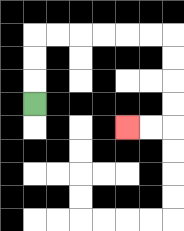{'start': '[1, 4]', 'end': '[5, 5]', 'path_directions': 'U,U,U,R,R,R,R,R,R,D,D,D,D,L,L', 'path_coordinates': '[[1, 4], [1, 3], [1, 2], [1, 1], [2, 1], [3, 1], [4, 1], [5, 1], [6, 1], [7, 1], [7, 2], [7, 3], [7, 4], [7, 5], [6, 5], [5, 5]]'}